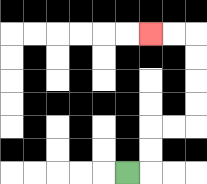{'start': '[5, 7]', 'end': '[6, 1]', 'path_directions': 'R,U,U,R,R,U,U,U,U,L,L', 'path_coordinates': '[[5, 7], [6, 7], [6, 6], [6, 5], [7, 5], [8, 5], [8, 4], [8, 3], [8, 2], [8, 1], [7, 1], [6, 1]]'}